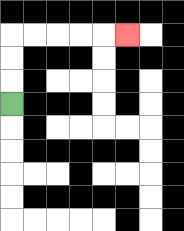{'start': '[0, 4]', 'end': '[5, 1]', 'path_directions': 'U,U,U,R,R,R,R,R', 'path_coordinates': '[[0, 4], [0, 3], [0, 2], [0, 1], [1, 1], [2, 1], [3, 1], [4, 1], [5, 1]]'}